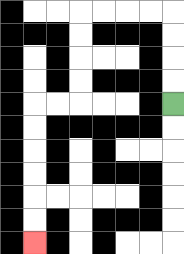{'start': '[7, 4]', 'end': '[1, 10]', 'path_directions': 'U,U,U,U,L,L,L,L,D,D,D,D,L,L,D,D,D,D,D,D', 'path_coordinates': '[[7, 4], [7, 3], [7, 2], [7, 1], [7, 0], [6, 0], [5, 0], [4, 0], [3, 0], [3, 1], [3, 2], [3, 3], [3, 4], [2, 4], [1, 4], [1, 5], [1, 6], [1, 7], [1, 8], [1, 9], [1, 10]]'}